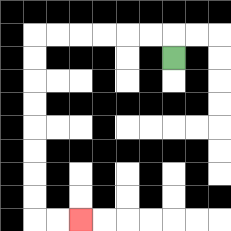{'start': '[7, 2]', 'end': '[3, 9]', 'path_directions': 'U,L,L,L,L,L,L,D,D,D,D,D,D,D,D,R,R', 'path_coordinates': '[[7, 2], [7, 1], [6, 1], [5, 1], [4, 1], [3, 1], [2, 1], [1, 1], [1, 2], [1, 3], [1, 4], [1, 5], [1, 6], [1, 7], [1, 8], [1, 9], [2, 9], [3, 9]]'}